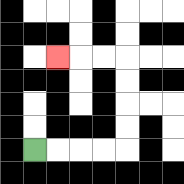{'start': '[1, 6]', 'end': '[2, 2]', 'path_directions': 'R,R,R,R,U,U,U,U,L,L,L', 'path_coordinates': '[[1, 6], [2, 6], [3, 6], [4, 6], [5, 6], [5, 5], [5, 4], [5, 3], [5, 2], [4, 2], [3, 2], [2, 2]]'}